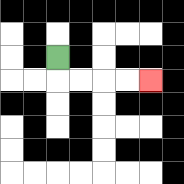{'start': '[2, 2]', 'end': '[6, 3]', 'path_directions': 'D,R,R,R,R', 'path_coordinates': '[[2, 2], [2, 3], [3, 3], [4, 3], [5, 3], [6, 3]]'}